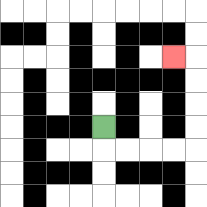{'start': '[4, 5]', 'end': '[7, 2]', 'path_directions': 'D,R,R,R,R,U,U,U,U,L', 'path_coordinates': '[[4, 5], [4, 6], [5, 6], [6, 6], [7, 6], [8, 6], [8, 5], [8, 4], [8, 3], [8, 2], [7, 2]]'}